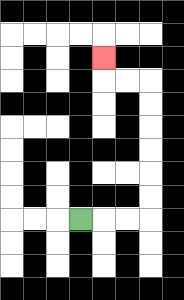{'start': '[3, 9]', 'end': '[4, 2]', 'path_directions': 'R,R,R,U,U,U,U,U,U,L,L,U', 'path_coordinates': '[[3, 9], [4, 9], [5, 9], [6, 9], [6, 8], [6, 7], [6, 6], [6, 5], [6, 4], [6, 3], [5, 3], [4, 3], [4, 2]]'}